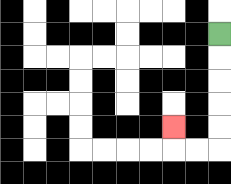{'start': '[9, 1]', 'end': '[7, 5]', 'path_directions': 'D,D,D,D,D,L,L,U', 'path_coordinates': '[[9, 1], [9, 2], [9, 3], [9, 4], [9, 5], [9, 6], [8, 6], [7, 6], [7, 5]]'}